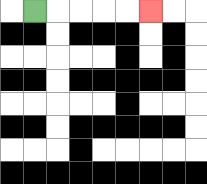{'start': '[1, 0]', 'end': '[6, 0]', 'path_directions': 'R,R,R,R,R', 'path_coordinates': '[[1, 0], [2, 0], [3, 0], [4, 0], [5, 0], [6, 0]]'}